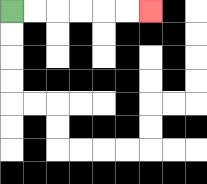{'start': '[0, 0]', 'end': '[6, 0]', 'path_directions': 'R,R,R,R,R,R', 'path_coordinates': '[[0, 0], [1, 0], [2, 0], [3, 0], [4, 0], [5, 0], [6, 0]]'}